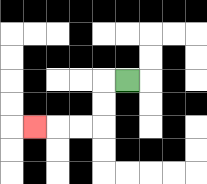{'start': '[5, 3]', 'end': '[1, 5]', 'path_directions': 'L,D,D,L,L,L', 'path_coordinates': '[[5, 3], [4, 3], [4, 4], [4, 5], [3, 5], [2, 5], [1, 5]]'}